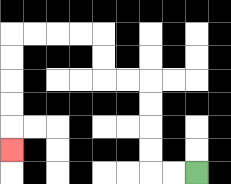{'start': '[8, 7]', 'end': '[0, 6]', 'path_directions': 'L,L,U,U,U,U,L,L,U,U,L,L,L,L,D,D,D,D,D', 'path_coordinates': '[[8, 7], [7, 7], [6, 7], [6, 6], [6, 5], [6, 4], [6, 3], [5, 3], [4, 3], [4, 2], [4, 1], [3, 1], [2, 1], [1, 1], [0, 1], [0, 2], [0, 3], [0, 4], [0, 5], [0, 6]]'}